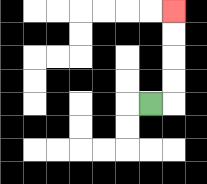{'start': '[6, 4]', 'end': '[7, 0]', 'path_directions': 'R,U,U,U,U', 'path_coordinates': '[[6, 4], [7, 4], [7, 3], [7, 2], [7, 1], [7, 0]]'}